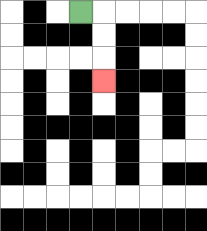{'start': '[3, 0]', 'end': '[4, 3]', 'path_directions': 'R,D,D,D', 'path_coordinates': '[[3, 0], [4, 0], [4, 1], [4, 2], [4, 3]]'}